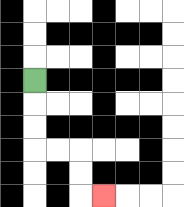{'start': '[1, 3]', 'end': '[4, 8]', 'path_directions': 'D,D,D,R,R,D,D,R', 'path_coordinates': '[[1, 3], [1, 4], [1, 5], [1, 6], [2, 6], [3, 6], [3, 7], [3, 8], [4, 8]]'}